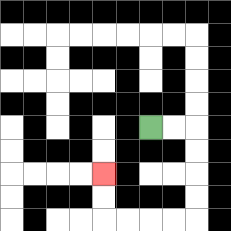{'start': '[6, 5]', 'end': '[4, 7]', 'path_directions': 'R,R,D,D,D,D,L,L,L,L,U,U', 'path_coordinates': '[[6, 5], [7, 5], [8, 5], [8, 6], [8, 7], [8, 8], [8, 9], [7, 9], [6, 9], [5, 9], [4, 9], [4, 8], [4, 7]]'}